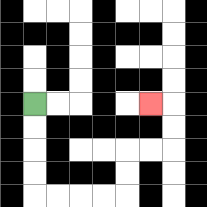{'start': '[1, 4]', 'end': '[6, 4]', 'path_directions': 'D,D,D,D,R,R,R,R,U,U,R,R,U,U,L', 'path_coordinates': '[[1, 4], [1, 5], [1, 6], [1, 7], [1, 8], [2, 8], [3, 8], [4, 8], [5, 8], [5, 7], [5, 6], [6, 6], [7, 6], [7, 5], [7, 4], [6, 4]]'}